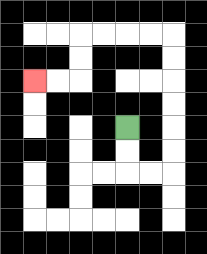{'start': '[5, 5]', 'end': '[1, 3]', 'path_directions': 'D,D,R,R,U,U,U,U,U,U,L,L,L,L,D,D,L,L', 'path_coordinates': '[[5, 5], [5, 6], [5, 7], [6, 7], [7, 7], [7, 6], [7, 5], [7, 4], [7, 3], [7, 2], [7, 1], [6, 1], [5, 1], [4, 1], [3, 1], [3, 2], [3, 3], [2, 3], [1, 3]]'}